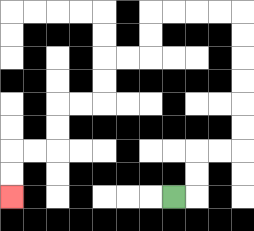{'start': '[7, 8]', 'end': '[0, 8]', 'path_directions': 'R,U,U,R,R,U,U,U,U,U,U,L,L,L,L,D,D,L,L,D,D,L,L,D,D,L,L,D,D', 'path_coordinates': '[[7, 8], [8, 8], [8, 7], [8, 6], [9, 6], [10, 6], [10, 5], [10, 4], [10, 3], [10, 2], [10, 1], [10, 0], [9, 0], [8, 0], [7, 0], [6, 0], [6, 1], [6, 2], [5, 2], [4, 2], [4, 3], [4, 4], [3, 4], [2, 4], [2, 5], [2, 6], [1, 6], [0, 6], [0, 7], [0, 8]]'}